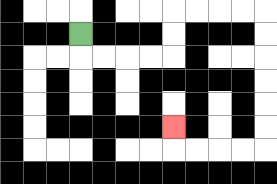{'start': '[3, 1]', 'end': '[7, 5]', 'path_directions': 'D,R,R,R,R,U,U,R,R,R,R,D,D,D,D,D,D,L,L,L,L,U', 'path_coordinates': '[[3, 1], [3, 2], [4, 2], [5, 2], [6, 2], [7, 2], [7, 1], [7, 0], [8, 0], [9, 0], [10, 0], [11, 0], [11, 1], [11, 2], [11, 3], [11, 4], [11, 5], [11, 6], [10, 6], [9, 6], [8, 6], [7, 6], [7, 5]]'}